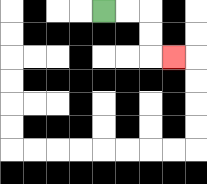{'start': '[4, 0]', 'end': '[7, 2]', 'path_directions': 'R,R,D,D,R', 'path_coordinates': '[[4, 0], [5, 0], [6, 0], [6, 1], [6, 2], [7, 2]]'}